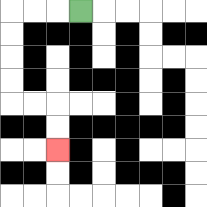{'start': '[3, 0]', 'end': '[2, 6]', 'path_directions': 'L,L,L,D,D,D,D,R,R,D,D', 'path_coordinates': '[[3, 0], [2, 0], [1, 0], [0, 0], [0, 1], [0, 2], [0, 3], [0, 4], [1, 4], [2, 4], [2, 5], [2, 6]]'}